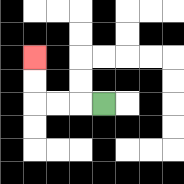{'start': '[4, 4]', 'end': '[1, 2]', 'path_directions': 'L,L,L,U,U', 'path_coordinates': '[[4, 4], [3, 4], [2, 4], [1, 4], [1, 3], [1, 2]]'}